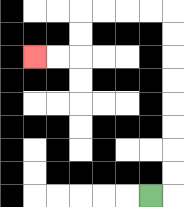{'start': '[6, 8]', 'end': '[1, 2]', 'path_directions': 'R,U,U,U,U,U,U,U,U,L,L,L,L,D,D,L,L', 'path_coordinates': '[[6, 8], [7, 8], [7, 7], [7, 6], [7, 5], [7, 4], [7, 3], [7, 2], [7, 1], [7, 0], [6, 0], [5, 0], [4, 0], [3, 0], [3, 1], [3, 2], [2, 2], [1, 2]]'}